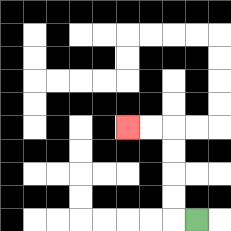{'start': '[8, 9]', 'end': '[5, 5]', 'path_directions': 'L,U,U,U,U,L,L', 'path_coordinates': '[[8, 9], [7, 9], [7, 8], [7, 7], [7, 6], [7, 5], [6, 5], [5, 5]]'}